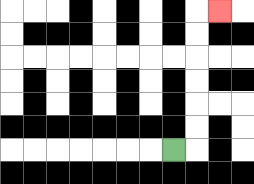{'start': '[7, 6]', 'end': '[9, 0]', 'path_directions': 'R,U,U,U,U,U,U,R', 'path_coordinates': '[[7, 6], [8, 6], [8, 5], [8, 4], [8, 3], [8, 2], [8, 1], [8, 0], [9, 0]]'}